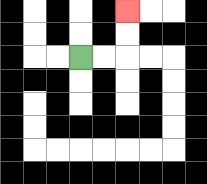{'start': '[3, 2]', 'end': '[5, 0]', 'path_directions': 'R,R,U,U', 'path_coordinates': '[[3, 2], [4, 2], [5, 2], [5, 1], [5, 0]]'}